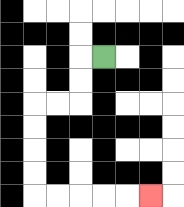{'start': '[4, 2]', 'end': '[6, 8]', 'path_directions': 'L,D,D,L,L,D,D,D,D,R,R,R,R,R', 'path_coordinates': '[[4, 2], [3, 2], [3, 3], [3, 4], [2, 4], [1, 4], [1, 5], [1, 6], [1, 7], [1, 8], [2, 8], [3, 8], [4, 8], [5, 8], [6, 8]]'}